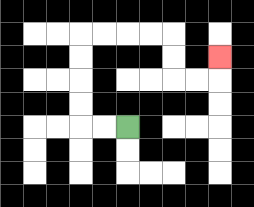{'start': '[5, 5]', 'end': '[9, 2]', 'path_directions': 'L,L,U,U,U,U,R,R,R,R,D,D,R,R,U', 'path_coordinates': '[[5, 5], [4, 5], [3, 5], [3, 4], [3, 3], [3, 2], [3, 1], [4, 1], [5, 1], [6, 1], [7, 1], [7, 2], [7, 3], [8, 3], [9, 3], [9, 2]]'}